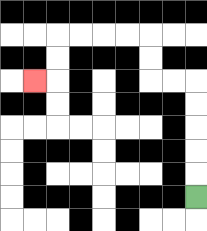{'start': '[8, 8]', 'end': '[1, 3]', 'path_directions': 'U,U,U,U,U,L,L,U,U,L,L,L,L,D,D,L', 'path_coordinates': '[[8, 8], [8, 7], [8, 6], [8, 5], [8, 4], [8, 3], [7, 3], [6, 3], [6, 2], [6, 1], [5, 1], [4, 1], [3, 1], [2, 1], [2, 2], [2, 3], [1, 3]]'}